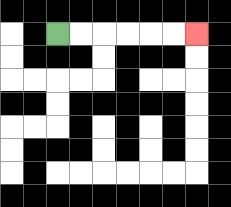{'start': '[2, 1]', 'end': '[8, 1]', 'path_directions': 'R,R,R,R,R,R', 'path_coordinates': '[[2, 1], [3, 1], [4, 1], [5, 1], [6, 1], [7, 1], [8, 1]]'}